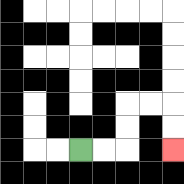{'start': '[3, 6]', 'end': '[7, 6]', 'path_directions': 'R,R,U,U,R,R,D,D', 'path_coordinates': '[[3, 6], [4, 6], [5, 6], [5, 5], [5, 4], [6, 4], [7, 4], [7, 5], [7, 6]]'}